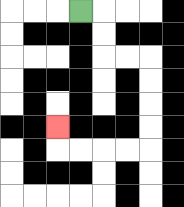{'start': '[3, 0]', 'end': '[2, 5]', 'path_directions': 'R,D,D,R,R,D,D,D,D,L,L,L,L,U', 'path_coordinates': '[[3, 0], [4, 0], [4, 1], [4, 2], [5, 2], [6, 2], [6, 3], [6, 4], [6, 5], [6, 6], [5, 6], [4, 6], [3, 6], [2, 6], [2, 5]]'}